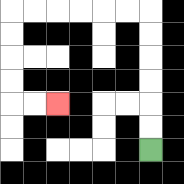{'start': '[6, 6]', 'end': '[2, 4]', 'path_directions': 'U,U,U,U,U,U,L,L,L,L,L,L,D,D,D,D,R,R', 'path_coordinates': '[[6, 6], [6, 5], [6, 4], [6, 3], [6, 2], [6, 1], [6, 0], [5, 0], [4, 0], [3, 0], [2, 0], [1, 0], [0, 0], [0, 1], [0, 2], [0, 3], [0, 4], [1, 4], [2, 4]]'}